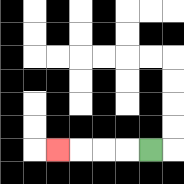{'start': '[6, 6]', 'end': '[2, 6]', 'path_directions': 'L,L,L,L', 'path_coordinates': '[[6, 6], [5, 6], [4, 6], [3, 6], [2, 6]]'}